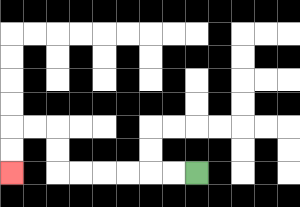{'start': '[8, 7]', 'end': '[0, 7]', 'path_directions': 'L,L,L,L,L,L,U,U,L,L,D,D', 'path_coordinates': '[[8, 7], [7, 7], [6, 7], [5, 7], [4, 7], [3, 7], [2, 7], [2, 6], [2, 5], [1, 5], [0, 5], [0, 6], [0, 7]]'}